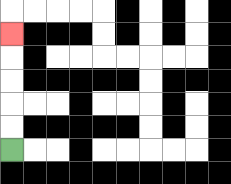{'start': '[0, 6]', 'end': '[0, 1]', 'path_directions': 'U,U,U,U,U', 'path_coordinates': '[[0, 6], [0, 5], [0, 4], [0, 3], [0, 2], [0, 1]]'}